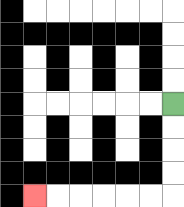{'start': '[7, 4]', 'end': '[1, 8]', 'path_directions': 'D,D,D,D,L,L,L,L,L,L', 'path_coordinates': '[[7, 4], [7, 5], [7, 6], [7, 7], [7, 8], [6, 8], [5, 8], [4, 8], [3, 8], [2, 8], [1, 8]]'}